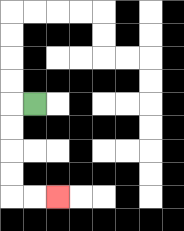{'start': '[1, 4]', 'end': '[2, 8]', 'path_directions': 'L,D,D,D,D,R,R', 'path_coordinates': '[[1, 4], [0, 4], [0, 5], [0, 6], [0, 7], [0, 8], [1, 8], [2, 8]]'}